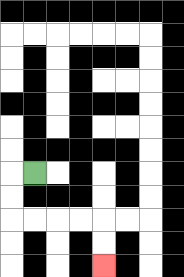{'start': '[1, 7]', 'end': '[4, 11]', 'path_directions': 'L,D,D,R,R,R,R,D,D', 'path_coordinates': '[[1, 7], [0, 7], [0, 8], [0, 9], [1, 9], [2, 9], [3, 9], [4, 9], [4, 10], [4, 11]]'}